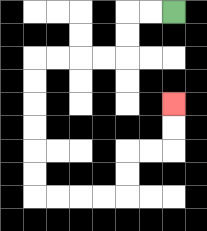{'start': '[7, 0]', 'end': '[7, 4]', 'path_directions': 'L,L,D,D,L,L,L,L,D,D,D,D,D,D,R,R,R,R,U,U,R,R,U,U', 'path_coordinates': '[[7, 0], [6, 0], [5, 0], [5, 1], [5, 2], [4, 2], [3, 2], [2, 2], [1, 2], [1, 3], [1, 4], [1, 5], [1, 6], [1, 7], [1, 8], [2, 8], [3, 8], [4, 8], [5, 8], [5, 7], [5, 6], [6, 6], [7, 6], [7, 5], [7, 4]]'}